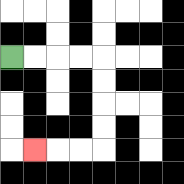{'start': '[0, 2]', 'end': '[1, 6]', 'path_directions': 'R,R,R,R,D,D,D,D,L,L,L', 'path_coordinates': '[[0, 2], [1, 2], [2, 2], [3, 2], [4, 2], [4, 3], [4, 4], [4, 5], [4, 6], [3, 6], [2, 6], [1, 6]]'}